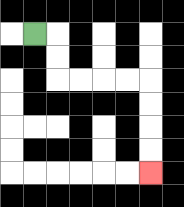{'start': '[1, 1]', 'end': '[6, 7]', 'path_directions': 'R,D,D,R,R,R,R,D,D,D,D', 'path_coordinates': '[[1, 1], [2, 1], [2, 2], [2, 3], [3, 3], [4, 3], [5, 3], [6, 3], [6, 4], [6, 5], [6, 6], [6, 7]]'}